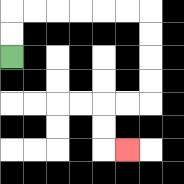{'start': '[0, 2]', 'end': '[5, 6]', 'path_directions': 'U,U,R,R,R,R,R,R,D,D,D,D,L,L,D,D,R', 'path_coordinates': '[[0, 2], [0, 1], [0, 0], [1, 0], [2, 0], [3, 0], [4, 0], [5, 0], [6, 0], [6, 1], [6, 2], [6, 3], [6, 4], [5, 4], [4, 4], [4, 5], [4, 6], [5, 6]]'}